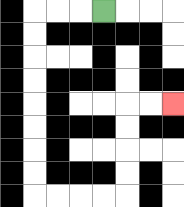{'start': '[4, 0]', 'end': '[7, 4]', 'path_directions': 'L,L,L,D,D,D,D,D,D,D,D,R,R,R,R,U,U,U,U,R,R', 'path_coordinates': '[[4, 0], [3, 0], [2, 0], [1, 0], [1, 1], [1, 2], [1, 3], [1, 4], [1, 5], [1, 6], [1, 7], [1, 8], [2, 8], [3, 8], [4, 8], [5, 8], [5, 7], [5, 6], [5, 5], [5, 4], [6, 4], [7, 4]]'}